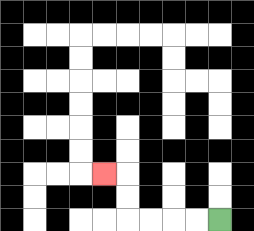{'start': '[9, 9]', 'end': '[4, 7]', 'path_directions': 'L,L,L,L,U,U,L', 'path_coordinates': '[[9, 9], [8, 9], [7, 9], [6, 9], [5, 9], [5, 8], [5, 7], [4, 7]]'}